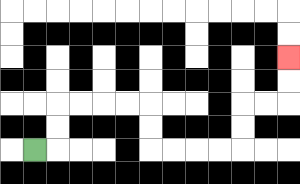{'start': '[1, 6]', 'end': '[12, 2]', 'path_directions': 'R,U,U,R,R,R,R,D,D,R,R,R,R,U,U,R,R,U,U', 'path_coordinates': '[[1, 6], [2, 6], [2, 5], [2, 4], [3, 4], [4, 4], [5, 4], [6, 4], [6, 5], [6, 6], [7, 6], [8, 6], [9, 6], [10, 6], [10, 5], [10, 4], [11, 4], [12, 4], [12, 3], [12, 2]]'}